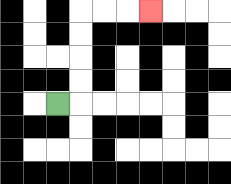{'start': '[2, 4]', 'end': '[6, 0]', 'path_directions': 'R,U,U,U,U,R,R,R', 'path_coordinates': '[[2, 4], [3, 4], [3, 3], [3, 2], [3, 1], [3, 0], [4, 0], [5, 0], [6, 0]]'}